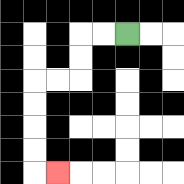{'start': '[5, 1]', 'end': '[2, 7]', 'path_directions': 'L,L,D,D,L,L,D,D,D,D,R', 'path_coordinates': '[[5, 1], [4, 1], [3, 1], [3, 2], [3, 3], [2, 3], [1, 3], [1, 4], [1, 5], [1, 6], [1, 7], [2, 7]]'}